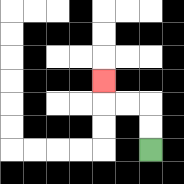{'start': '[6, 6]', 'end': '[4, 3]', 'path_directions': 'U,U,L,L,U', 'path_coordinates': '[[6, 6], [6, 5], [6, 4], [5, 4], [4, 4], [4, 3]]'}